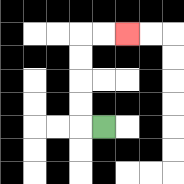{'start': '[4, 5]', 'end': '[5, 1]', 'path_directions': 'L,U,U,U,U,R,R', 'path_coordinates': '[[4, 5], [3, 5], [3, 4], [3, 3], [3, 2], [3, 1], [4, 1], [5, 1]]'}